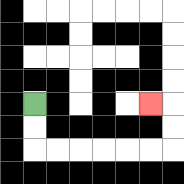{'start': '[1, 4]', 'end': '[6, 4]', 'path_directions': 'D,D,R,R,R,R,R,R,U,U,L', 'path_coordinates': '[[1, 4], [1, 5], [1, 6], [2, 6], [3, 6], [4, 6], [5, 6], [6, 6], [7, 6], [7, 5], [7, 4], [6, 4]]'}